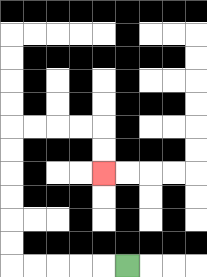{'start': '[5, 11]', 'end': '[4, 7]', 'path_directions': 'L,L,L,L,L,U,U,U,U,U,U,R,R,R,R,D,D', 'path_coordinates': '[[5, 11], [4, 11], [3, 11], [2, 11], [1, 11], [0, 11], [0, 10], [0, 9], [0, 8], [0, 7], [0, 6], [0, 5], [1, 5], [2, 5], [3, 5], [4, 5], [4, 6], [4, 7]]'}